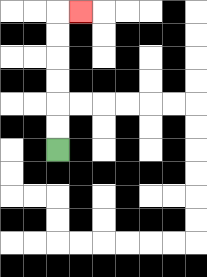{'start': '[2, 6]', 'end': '[3, 0]', 'path_directions': 'U,U,U,U,U,U,R', 'path_coordinates': '[[2, 6], [2, 5], [2, 4], [2, 3], [2, 2], [2, 1], [2, 0], [3, 0]]'}